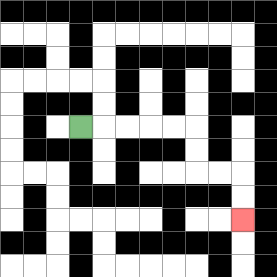{'start': '[3, 5]', 'end': '[10, 9]', 'path_directions': 'R,R,R,R,R,D,D,R,R,D,D', 'path_coordinates': '[[3, 5], [4, 5], [5, 5], [6, 5], [7, 5], [8, 5], [8, 6], [8, 7], [9, 7], [10, 7], [10, 8], [10, 9]]'}